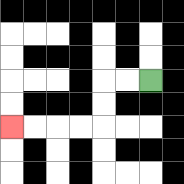{'start': '[6, 3]', 'end': '[0, 5]', 'path_directions': 'L,L,D,D,L,L,L,L', 'path_coordinates': '[[6, 3], [5, 3], [4, 3], [4, 4], [4, 5], [3, 5], [2, 5], [1, 5], [0, 5]]'}